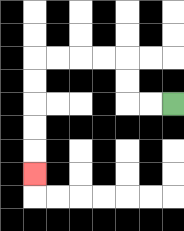{'start': '[7, 4]', 'end': '[1, 7]', 'path_directions': 'L,L,U,U,L,L,L,L,D,D,D,D,D', 'path_coordinates': '[[7, 4], [6, 4], [5, 4], [5, 3], [5, 2], [4, 2], [3, 2], [2, 2], [1, 2], [1, 3], [1, 4], [1, 5], [1, 6], [1, 7]]'}